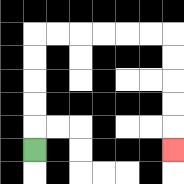{'start': '[1, 6]', 'end': '[7, 6]', 'path_directions': 'U,U,U,U,U,R,R,R,R,R,R,D,D,D,D,D', 'path_coordinates': '[[1, 6], [1, 5], [1, 4], [1, 3], [1, 2], [1, 1], [2, 1], [3, 1], [4, 1], [5, 1], [6, 1], [7, 1], [7, 2], [7, 3], [7, 4], [7, 5], [7, 6]]'}